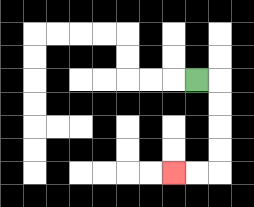{'start': '[8, 3]', 'end': '[7, 7]', 'path_directions': 'R,D,D,D,D,L,L', 'path_coordinates': '[[8, 3], [9, 3], [9, 4], [9, 5], [9, 6], [9, 7], [8, 7], [7, 7]]'}